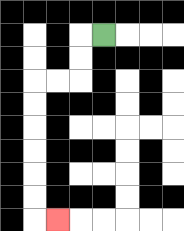{'start': '[4, 1]', 'end': '[2, 9]', 'path_directions': 'L,D,D,L,L,D,D,D,D,D,D,R', 'path_coordinates': '[[4, 1], [3, 1], [3, 2], [3, 3], [2, 3], [1, 3], [1, 4], [1, 5], [1, 6], [1, 7], [1, 8], [1, 9], [2, 9]]'}